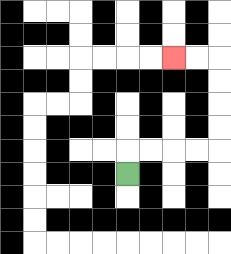{'start': '[5, 7]', 'end': '[7, 2]', 'path_directions': 'U,R,R,R,R,U,U,U,U,L,L', 'path_coordinates': '[[5, 7], [5, 6], [6, 6], [7, 6], [8, 6], [9, 6], [9, 5], [9, 4], [9, 3], [9, 2], [8, 2], [7, 2]]'}